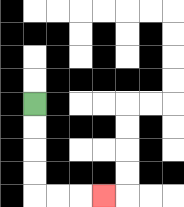{'start': '[1, 4]', 'end': '[4, 8]', 'path_directions': 'D,D,D,D,R,R,R', 'path_coordinates': '[[1, 4], [1, 5], [1, 6], [1, 7], [1, 8], [2, 8], [3, 8], [4, 8]]'}